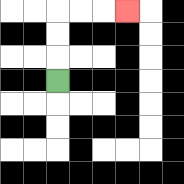{'start': '[2, 3]', 'end': '[5, 0]', 'path_directions': 'U,U,U,R,R,R', 'path_coordinates': '[[2, 3], [2, 2], [2, 1], [2, 0], [3, 0], [4, 0], [5, 0]]'}